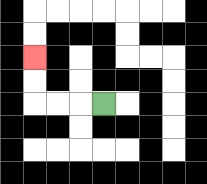{'start': '[4, 4]', 'end': '[1, 2]', 'path_directions': 'L,L,L,U,U', 'path_coordinates': '[[4, 4], [3, 4], [2, 4], [1, 4], [1, 3], [1, 2]]'}